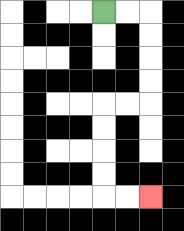{'start': '[4, 0]', 'end': '[6, 8]', 'path_directions': 'R,R,D,D,D,D,L,L,D,D,D,D,R,R', 'path_coordinates': '[[4, 0], [5, 0], [6, 0], [6, 1], [6, 2], [6, 3], [6, 4], [5, 4], [4, 4], [4, 5], [4, 6], [4, 7], [4, 8], [5, 8], [6, 8]]'}